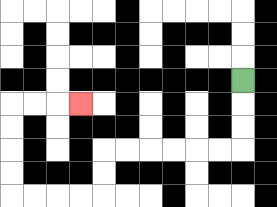{'start': '[10, 3]', 'end': '[3, 4]', 'path_directions': 'D,D,D,L,L,L,L,L,L,D,D,L,L,L,L,U,U,U,U,R,R,R', 'path_coordinates': '[[10, 3], [10, 4], [10, 5], [10, 6], [9, 6], [8, 6], [7, 6], [6, 6], [5, 6], [4, 6], [4, 7], [4, 8], [3, 8], [2, 8], [1, 8], [0, 8], [0, 7], [0, 6], [0, 5], [0, 4], [1, 4], [2, 4], [3, 4]]'}